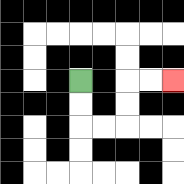{'start': '[3, 3]', 'end': '[7, 3]', 'path_directions': 'D,D,R,R,U,U,R,R', 'path_coordinates': '[[3, 3], [3, 4], [3, 5], [4, 5], [5, 5], [5, 4], [5, 3], [6, 3], [7, 3]]'}